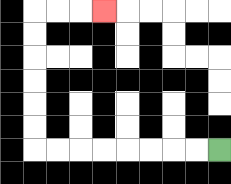{'start': '[9, 6]', 'end': '[4, 0]', 'path_directions': 'L,L,L,L,L,L,L,L,U,U,U,U,U,U,R,R,R', 'path_coordinates': '[[9, 6], [8, 6], [7, 6], [6, 6], [5, 6], [4, 6], [3, 6], [2, 6], [1, 6], [1, 5], [1, 4], [1, 3], [1, 2], [1, 1], [1, 0], [2, 0], [3, 0], [4, 0]]'}